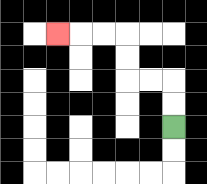{'start': '[7, 5]', 'end': '[2, 1]', 'path_directions': 'U,U,L,L,U,U,L,L,L', 'path_coordinates': '[[7, 5], [7, 4], [7, 3], [6, 3], [5, 3], [5, 2], [5, 1], [4, 1], [3, 1], [2, 1]]'}